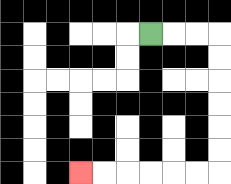{'start': '[6, 1]', 'end': '[3, 7]', 'path_directions': 'R,R,R,D,D,D,D,D,D,L,L,L,L,L,L', 'path_coordinates': '[[6, 1], [7, 1], [8, 1], [9, 1], [9, 2], [9, 3], [9, 4], [9, 5], [9, 6], [9, 7], [8, 7], [7, 7], [6, 7], [5, 7], [4, 7], [3, 7]]'}